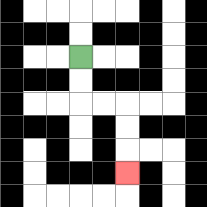{'start': '[3, 2]', 'end': '[5, 7]', 'path_directions': 'D,D,R,R,D,D,D', 'path_coordinates': '[[3, 2], [3, 3], [3, 4], [4, 4], [5, 4], [5, 5], [5, 6], [5, 7]]'}